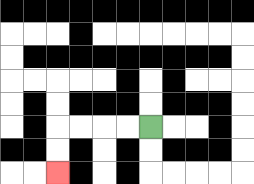{'start': '[6, 5]', 'end': '[2, 7]', 'path_directions': 'L,L,L,L,D,D', 'path_coordinates': '[[6, 5], [5, 5], [4, 5], [3, 5], [2, 5], [2, 6], [2, 7]]'}